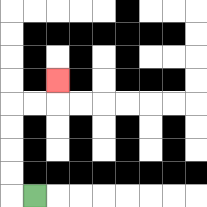{'start': '[1, 8]', 'end': '[2, 3]', 'path_directions': 'L,U,U,U,U,R,R,U', 'path_coordinates': '[[1, 8], [0, 8], [0, 7], [0, 6], [0, 5], [0, 4], [1, 4], [2, 4], [2, 3]]'}